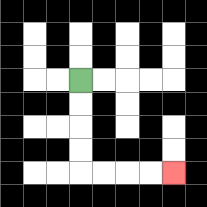{'start': '[3, 3]', 'end': '[7, 7]', 'path_directions': 'D,D,D,D,R,R,R,R', 'path_coordinates': '[[3, 3], [3, 4], [3, 5], [3, 6], [3, 7], [4, 7], [5, 7], [6, 7], [7, 7]]'}